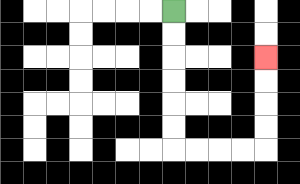{'start': '[7, 0]', 'end': '[11, 2]', 'path_directions': 'D,D,D,D,D,D,R,R,R,R,U,U,U,U', 'path_coordinates': '[[7, 0], [7, 1], [7, 2], [7, 3], [7, 4], [7, 5], [7, 6], [8, 6], [9, 6], [10, 6], [11, 6], [11, 5], [11, 4], [11, 3], [11, 2]]'}